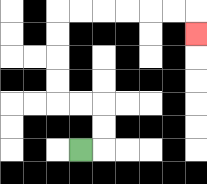{'start': '[3, 6]', 'end': '[8, 1]', 'path_directions': 'R,U,U,L,L,U,U,U,U,R,R,R,R,R,R,D', 'path_coordinates': '[[3, 6], [4, 6], [4, 5], [4, 4], [3, 4], [2, 4], [2, 3], [2, 2], [2, 1], [2, 0], [3, 0], [4, 0], [5, 0], [6, 0], [7, 0], [8, 0], [8, 1]]'}